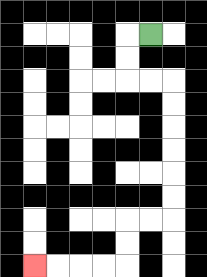{'start': '[6, 1]', 'end': '[1, 11]', 'path_directions': 'L,D,D,R,R,D,D,D,D,D,D,L,L,D,D,L,L,L,L', 'path_coordinates': '[[6, 1], [5, 1], [5, 2], [5, 3], [6, 3], [7, 3], [7, 4], [7, 5], [7, 6], [7, 7], [7, 8], [7, 9], [6, 9], [5, 9], [5, 10], [5, 11], [4, 11], [3, 11], [2, 11], [1, 11]]'}